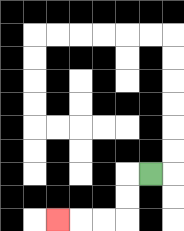{'start': '[6, 7]', 'end': '[2, 9]', 'path_directions': 'L,D,D,L,L,L', 'path_coordinates': '[[6, 7], [5, 7], [5, 8], [5, 9], [4, 9], [3, 9], [2, 9]]'}